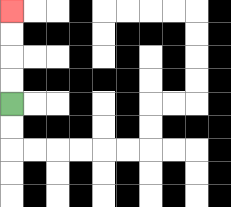{'start': '[0, 4]', 'end': '[0, 0]', 'path_directions': 'U,U,U,U', 'path_coordinates': '[[0, 4], [0, 3], [0, 2], [0, 1], [0, 0]]'}